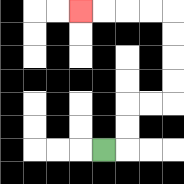{'start': '[4, 6]', 'end': '[3, 0]', 'path_directions': 'R,U,U,R,R,U,U,U,U,L,L,L,L', 'path_coordinates': '[[4, 6], [5, 6], [5, 5], [5, 4], [6, 4], [7, 4], [7, 3], [7, 2], [7, 1], [7, 0], [6, 0], [5, 0], [4, 0], [3, 0]]'}